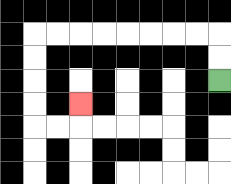{'start': '[9, 3]', 'end': '[3, 4]', 'path_directions': 'U,U,L,L,L,L,L,L,L,L,D,D,D,D,R,R,U', 'path_coordinates': '[[9, 3], [9, 2], [9, 1], [8, 1], [7, 1], [6, 1], [5, 1], [4, 1], [3, 1], [2, 1], [1, 1], [1, 2], [1, 3], [1, 4], [1, 5], [2, 5], [3, 5], [3, 4]]'}